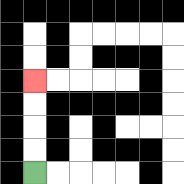{'start': '[1, 7]', 'end': '[1, 3]', 'path_directions': 'U,U,U,U', 'path_coordinates': '[[1, 7], [1, 6], [1, 5], [1, 4], [1, 3]]'}